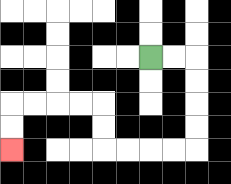{'start': '[6, 2]', 'end': '[0, 6]', 'path_directions': 'R,R,D,D,D,D,L,L,L,L,U,U,L,L,L,L,D,D', 'path_coordinates': '[[6, 2], [7, 2], [8, 2], [8, 3], [8, 4], [8, 5], [8, 6], [7, 6], [6, 6], [5, 6], [4, 6], [4, 5], [4, 4], [3, 4], [2, 4], [1, 4], [0, 4], [0, 5], [0, 6]]'}